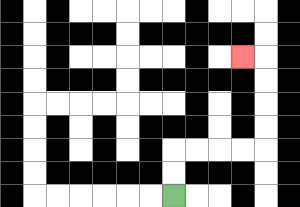{'start': '[7, 8]', 'end': '[10, 2]', 'path_directions': 'U,U,R,R,R,R,U,U,U,U,L', 'path_coordinates': '[[7, 8], [7, 7], [7, 6], [8, 6], [9, 6], [10, 6], [11, 6], [11, 5], [11, 4], [11, 3], [11, 2], [10, 2]]'}